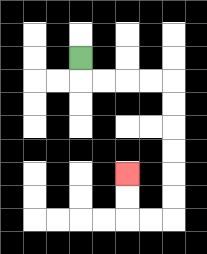{'start': '[3, 2]', 'end': '[5, 7]', 'path_directions': 'D,R,R,R,R,D,D,D,D,D,D,L,L,U,U', 'path_coordinates': '[[3, 2], [3, 3], [4, 3], [5, 3], [6, 3], [7, 3], [7, 4], [7, 5], [7, 6], [7, 7], [7, 8], [7, 9], [6, 9], [5, 9], [5, 8], [5, 7]]'}